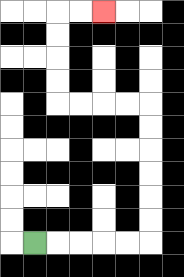{'start': '[1, 10]', 'end': '[4, 0]', 'path_directions': 'R,R,R,R,R,U,U,U,U,U,U,L,L,L,L,U,U,U,U,R,R', 'path_coordinates': '[[1, 10], [2, 10], [3, 10], [4, 10], [5, 10], [6, 10], [6, 9], [6, 8], [6, 7], [6, 6], [6, 5], [6, 4], [5, 4], [4, 4], [3, 4], [2, 4], [2, 3], [2, 2], [2, 1], [2, 0], [3, 0], [4, 0]]'}